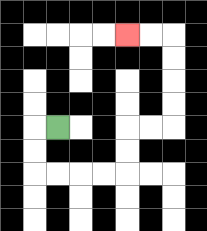{'start': '[2, 5]', 'end': '[5, 1]', 'path_directions': 'L,D,D,R,R,R,R,U,U,R,R,U,U,U,U,L,L', 'path_coordinates': '[[2, 5], [1, 5], [1, 6], [1, 7], [2, 7], [3, 7], [4, 7], [5, 7], [5, 6], [5, 5], [6, 5], [7, 5], [7, 4], [7, 3], [7, 2], [7, 1], [6, 1], [5, 1]]'}